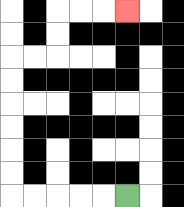{'start': '[5, 8]', 'end': '[5, 0]', 'path_directions': 'L,L,L,L,L,U,U,U,U,U,U,R,R,U,U,R,R,R', 'path_coordinates': '[[5, 8], [4, 8], [3, 8], [2, 8], [1, 8], [0, 8], [0, 7], [0, 6], [0, 5], [0, 4], [0, 3], [0, 2], [1, 2], [2, 2], [2, 1], [2, 0], [3, 0], [4, 0], [5, 0]]'}